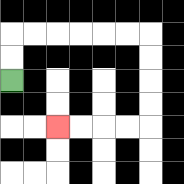{'start': '[0, 3]', 'end': '[2, 5]', 'path_directions': 'U,U,R,R,R,R,R,R,D,D,D,D,L,L,L,L', 'path_coordinates': '[[0, 3], [0, 2], [0, 1], [1, 1], [2, 1], [3, 1], [4, 1], [5, 1], [6, 1], [6, 2], [6, 3], [6, 4], [6, 5], [5, 5], [4, 5], [3, 5], [2, 5]]'}